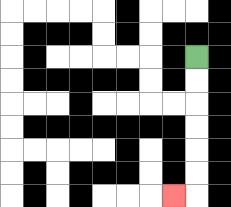{'start': '[8, 2]', 'end': '[7, 8]', 'path_directions': 'D,D,D,D,D,D,L', 'path_coordinates': '[[8, 2], [8, 3], [8, 4], [8, 5], [8, 6], [8, 7], [8, 8], [7, 8]]'}